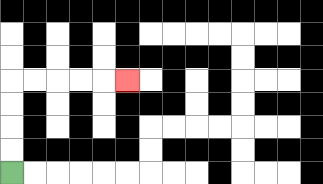{'start': '[0, 7]', 'end': '[5, 3]', 'path_directions': 'U,U,U,U,R,R,R,R,R', 'path_coordinates': '[[0, 7], [0, 6], [0, 5], [0, 4], [0, 3], [1, 3], [2, 3], [3, 3], [4, 3], [5, 3]]'}